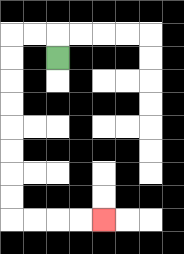{'start': '[2, 2]', 'end': '[4, 9]', 'path_directions': 'U,L,L,D,D,D,D,D,D,D,D,R,R,R,R', 'path_coordinates': '[[2, 2], [2, 1], [1, 1], [0, 1], [0, 2], [0, 3], [0, 4], [0, 5], [0, 6], [0, 7], [0, 8], [0, 9], [1, 9], [2, 9], [3, 9], [4, 9]]'}